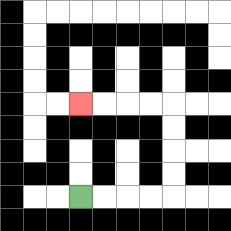{'start': '[3, 8]', 'end': '[3, 4]', 'path_directions': 'R,R,R,R,U,U,U,U,L,L,L,L', 'path_coordinates': '[[3, 8], [4, 8], [5, 8], [6, 8], [7, 8], [7, 7], [7, 6], [7, 5], [7, 4], [6, 4], [5, 4], [4, 4], [3, 4]]'}